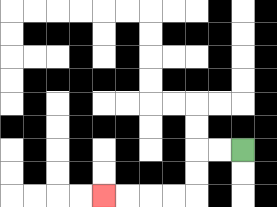{'start': '[10, 6]', 'end': '[4, 8]', 'path_directions': 'L,L,D,D,L,L,L,L', 'path_coordinates': '[[10, 6], [9, 6], [8, 6], [8, 7], [8, 8], [7, 8], [6, 8], [5, 8], [4, 8]]'}